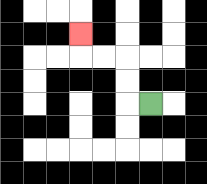{'start': '[6, 4]', 'end': '[3, 1]', 'path_directions': 'L,U,U,L,L,U', 'path_coordinates': '[[6, 4], [5, 4], [5, 3], [5, 2], [4, 2], [3, 2], [3, 1]]'}